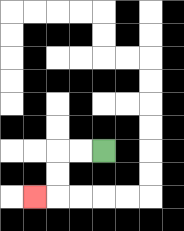{'start': '[4, 6]', 'end': '[1, 8]', 'path_directions': 'L,L,D,D,L', 'path_coordinates': '[[4, 6], [3, 6], [2, 6], [2, 7], [2, 8], [1, 8]]'}